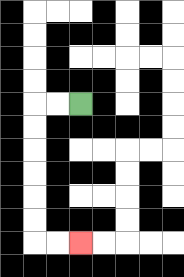{'start': '[3, 4]', 'end': '[3, 10]', 'path_directions': 'L,L,D,D,D,D,D,D,R,R', 'path_coordinates': '[[3, 4], [2, 4], [1, 4], [1, 5], [1, 6], [1, 7], [1, 8], [1, 9], [1, 10], [2, 10], [3, 10]]'}